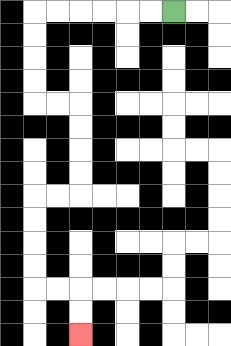{'start': '[7, 0]', 'end': '[3, 14]', 'path_directions': 'L,L,L,L,L,L,D,D,D,D,R,R,D,D,D,D,L,L,D,D,D,D,R,R,D,D', 'path_coordinates': '[[7, 0], [6, 0], [5, 0], [4, 0], [3, 0], [2, 0], [1, 0], [1, 1], [1, 2], [1, 3], [1, 4], [2, 4], [3, 4], [3, 5], [3, 6], [3, 7], [3, 8], [2, 8], [1, 8], [1, 9], [1, 10], [1, 11], [1, 12], [2, 12], [3, 12], [3, 13], [3, 14]]'}